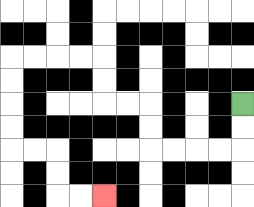{'start': '[10, 4]', 'end': '[4, 8]', 'path_directions': 'D,D,L,L,L,L,U,U,L,L,U,U,L,L,L,L,D,D,D,D,R,R,D,D,R,R', 'path_coordinates': '[[10, 4], [10, 5], [10, 6], [9, 6], [8, 6], [7, 6], [6, 6], [6, 5], [6, 4], [5, 4], [4, 4], [4, 3], [4, 2], [3, 2], [2, 2], [1, 2], [0, 2], [0, 3], [0, 4], [0, 5], [0, 6], [1, 6], [2, 6], [2, 7], [2, 8], [3, 8], [4, 8]]'}